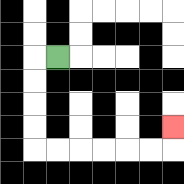{'start': '[2, 2]', 'end': '[7, 5]', 'path_directions': 'L,D,D,D,D,R,R,R,R,R,R,U', 'path_coordinates': '[[2, 2], [1, 2], [1, 3], [1, 4], [1, 5], [1, 6], [2, 6], [3, 6], [4, 6], [5, 6], [6, 6], [7, 6], [7, 5]]'}